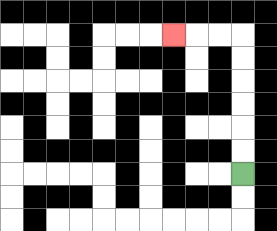{'start': '[10, 7]', 'end': '[7, 1]', 'path_directions': 'U,U,U,U,U,U,L,L,L', 'path_coordinates': '[[10, 7], [10, 6], [10, 5], [10, 4], [10, 3], [10, 2], [10, 1], [9, 1], [8, 1], [7, 1]]'}